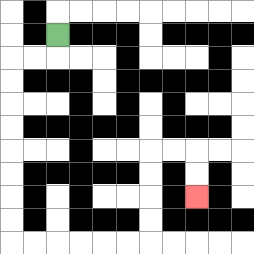{'start': '[2, 1]', 'end': '[8, 8]', 'path_directions': 'D,L,L,D,D,D,D,D,D,D,D,R,R,R,R,R,R,U,U,U,U,R,R,D,D', 'path_coordinates': '[[2, 1], [2, 2], [1, 2], [0, 2], [0, 3], [0, 4], [0, 5], [0, 6], [0, 7], [0, 8], [0, 9], [0, 10], [1, 10], [2, 10], [3, 10], [4, 10], [5, 10], [6, 10], [6, 9], [6, 8], [6, 7], [6, 6], [7, 6], [8, 6], [8, 7], [8, 8]]'}